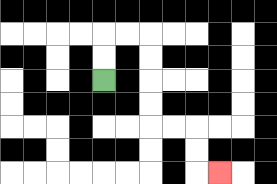{'start': '[4, 3]', 'end': '[9, 7]', 'path_directions': 'U,U,R,R,D,D,D,D,R,R,D,D,R', 'path_coordinates': '[[4, 3], [4, 2], [4, 1], [5, 1], [6, 1], [6, 2], [6, 3], [6, 4], [6, 5], [7, 5], [8, 5], [8, 6], [8, 7], [9, 7]]'}